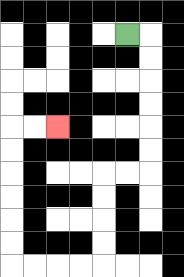{'start': '[5, 1]', 'end': '[2, 5]', 'path_directions': 'R,D,D,D,D,D,D,L,L,D,D,D,D,L,L,L,L,U,U,U,U,U,U,R,R', 'path_coordinates': '[[5, 1], [6, 1], [6, 2], [6, 3], [6, 4], [6, 5], [6, 6], [6, 7], [5, 7], [4, 7], [4, 8], [4, 9], [4, 10], [4, 11], [3, 11], [2, 11], [1, 11], [0, 11], [0, 10], [0, 9], [0, 8], [0, 7], [0, 6], [0, 5], [1, 5], [2, 5]]'}